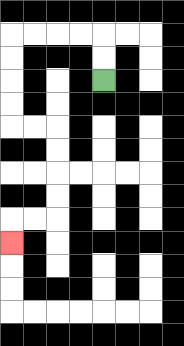{'start': '[4, 3]', 'end': '[0, 10]', 'path_directions': 'U,U,L,L,L,L,D,D,D,D,R,R,D,D,D,D,L,L,D', 'path_coordinates': '[[4, 3], [4, 2], [4, 1], [3, 1], [2, 1], [1, 1], [0, 1], [0, 2], [0, 3], [0, 4], [0, 5], [1, 5], [2, 5], [2, 6], [2, 7], [2, 8], [2, 9], [1, 9], [0, 9], [0, 10]]'}